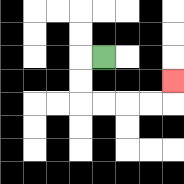{'start': '[4, 2]', 'end': '[7, 3]', 'path_directions': 'L,D,D,R,R,R,R,U', 'path_coordinates': '[[4, 2], [3, 2], [3, 3], [3, 4], [4, 4], [5, 4], [6, 4], [7, 4], [7, 3]]'}